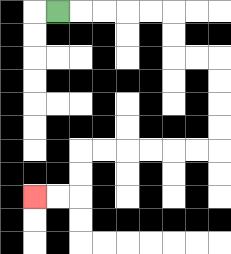{'start': '[2, 0]', 'end': '[1, 8]', 'path_directions': 'R,R,R,R,R,D,D,R,R,D,D,D,D,L,L,L,L,L,L,D,D,L,L', 'path_coordinates': '[[2, 0], [3, 0], [4, 0], [5, 0], [6, 0], [7, 0], [7, 1], [7, 2], [8, 2], [9, 2], [9, 3], [9, 4], [9, 5], [9, 6], [8, 6], [7, 6], [6, 6], [5, 6], [4, 6], [3, 6], [3, 7], [3, 8], [2, 8], [1, 8]]'}